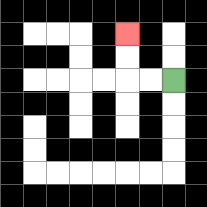{'start': '[7, 3]', 'end': '[5, 1]', 'path_directions': 'L,L,U,U', 'path_coordinates': '[[7, 3], [6, 3], [5, 3], [5, 2], [5, 1]]'}